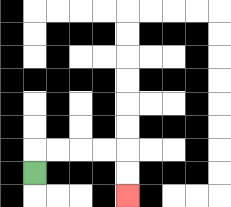{'start': '[1, 7]', 'end': '[5, 8]', 'path_directions': 'U,R,R,R,R,D,D', 'path_coordinates': '[[1, 7], [1, 6], [2, 6], [3, 6], [4, 6], [5, 6], [5, 7], [5, 8]]'}